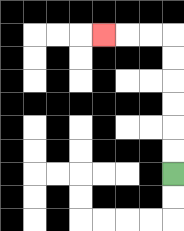{'start': '[7, 7]', 'end': '[4, 1]', 'path_directions': 'U,U,U,U,U,U,L,L,L', 'path_coordinates': '[[7, 7], [7, 6], [7, 5], [7, 4], [7, 3], [7, 2], [7, 1], [6, 1], [5, 1], [4, 1]]'}